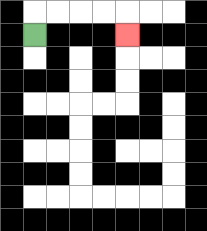{'start': '[1, 1]', 'end': '[5, 1]', 'path_directions': 'U,R,R,R,R,D', 'path_coordinates': '[[1, 1], [1, 0], [2, 0], [3, 0], [4, 0], [5, 0], [5, 1]]'}